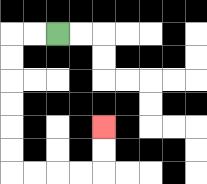{'start': '[2, 1]', 'end': '[4, 5]', 'path_directions': 'L,L,D,D,D,D,D,D,R,R,R,R,U,U', 'path_coordinates': '[[2, 1], [1, 1], [0, 1], [0, 2], [0, 3], [0, 4], [0, 5], [0, 6], [0, 7], [1, 7], [2, 7], [3, 7], [4, 7], [4, 6], [4, 5]]'}